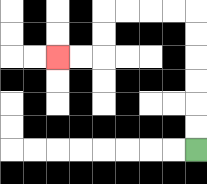{'start': '[8, 6]', 'end': '[2, 2]', 'path_directions': 'U,U,U,U,U,U,L,L,L,L,D,D,L,L', 'path_coordinates': '[[8, 6], [8, 5], [8, 4], [8, 3], [8, 2], [8, 1], [8, 0], [7, 0], [6, 0], [5, 0], [4, 0], [4, 1], [4, 2], [3, 2], [2, 2]]'}